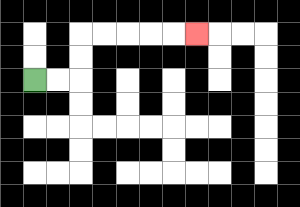{'start': '[1, 3]', 'end': '[8, 1]', 'path_directions': 'R,R,U,U,R,R,R,R,R', 'path_coordinates': '[[1, 3], [2, 3], [3, 3], [3, 2], [3, 1], [4, 1], [5, 1], [6, 1], [7, 1], [8, 1]]'}